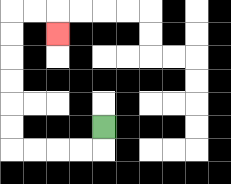{'start': '[4, 5]', 'end': '[2, 1]', 'path_directions': 'D,L,L,L,L,U,U,U,U,U,U,R,R,D', 'path_coordinates': '[[4, 5], [4, 6], [3, 6], [2, 6], [1, 6], [0, 6], [0, 5], [0, 4], [0, 3], [0, 2], [0, 1], [0, 0], [1, 0], [2, 0], [2, 1]]'}